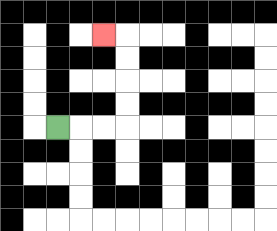{'start': '[2, 5]', 'end': '[4, 1]', 'path_directions': 'R,R,R,U,U,U,U,L', 'path_coordinates': '[[2, 5], [3, 5], [4, 5], [5, 5], [5, 4], [5, 3], [5, 2], [5, 1], [4, 1]]'}